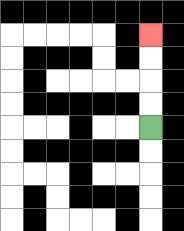{'start': '[6, 5]', 'end': '[6, 1]', 'path_directions': 'U,U,U,U', 'path_coordinates': '[[6, 5], [6, 4], [6, 3], [6, 2], [6, 1]]'}